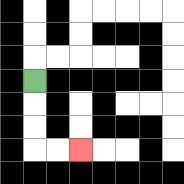{'start': '[1, 3]', 'end': '[3, 6]', 'path_directions': 'D,D,D,R,R', 'path_coordinates': '[[1, 3], [1, 4], [1, 5], [1, 6], [2, 6], [3, 6]]'}